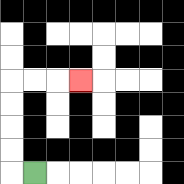{'start': '[1, 7]', 'end': '[3, 3]', 'path_directions': 'L,U,U,U,U,R,R,R', 'path_coordinates': '[[1, 7], [0, 7], [0, 6], [0, 5], [0, 4], [0, 3], [1, 3], [2, 3], [3, 3]]'}